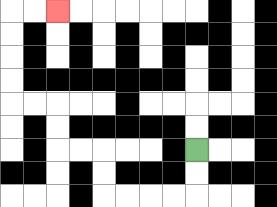{'start': '[8, 6]', 'end': '[2, 0]', 'path_directions': 'D,D,L,L,L,L,U,U,L,L,U,U,L,L,U,U,U,U,R,R', 'path_coordinates': '[[8, 6], [8, 7], [8, 8], [7, 8], [6, 8], [5, 8], [4, 8], [4, 7], [4, 6], [3, 6], [2, 6], [2, 5], [2, 4], [1, 4], [0, 4], [0, 3], [0, 2], [0, 1], [0, 0], [1, 0], [2, 0]]'}